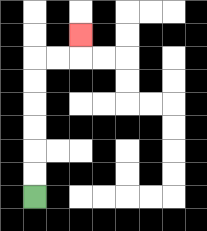{'start': '[1, 8]', 'end': '[3, 1]', 'path_directions': 'U,U,U,U,U,U,R,R,U', 'path_coordinates': '[[1, 8], [1, 7], [1, 6], [1, 5], [1, 4], [1, 3], [1, 2], [2, 2], [3, 2], [3, 1]]'}